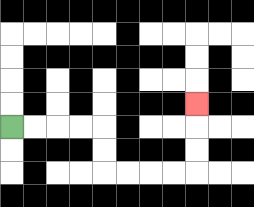{'start': '[0, 5]', 'end': '[8, 4]', 'path_directions': 'R,R,R,R,D,D,R,R,R,R,U,U,U', 'path_coordinates': '[[0, 5], [1, 5], [2, 5], [3, 5], [4, 5], [4, 6], [4, 7], [5, 7], [6, 7], [7, 7], [8, 7], [8, 6], [8, 5], [8, 4]]'}